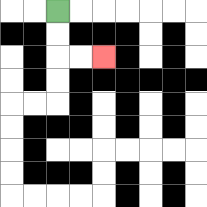{'start': '[2, 0]', 'end': '[4, 2]', 'path_directions': 'D,D,R,R', 'path_coordinates': '[[2, 0], [2, 1], [2, 2], [3, 2], [4, 2]]'}